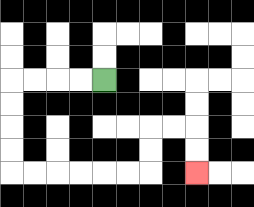{'start': '[4, 3]', 'end': '[8, 7]', 'path_directions': 'L,L,L,L,D,D,D,D,R,R,R,R,R,R,U,U,R,R,D,D', 'path_coordinates': '[[4, 3], [3, 3], [2, 3], [1, 3], [0, 3], [0, 4], [0, 5], [0, 6], [0, 7], [1, 7], [2, 7], [3, 7], [4, 7], [5, 7], [6, 7], [6, 6], [6, 5], [7, 5], [8, 5], [8, 6], [8, 7]]'}